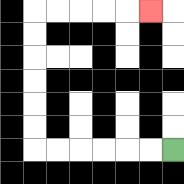{'start': '[7, 6]', 'end': '[6, 0]', 'path_directions': 'L,L,L,L,L,L,U,U,U,U,U,U,R,R,R,R,R', 'path_coordinates': '[[7, 6], [6, 6], [5, 6], [4, 6], [3, 6], [2, 6], [1, 6], [1, 5], [1, 4], [1, 3], [1, 2], [1, 1], [1, 0], [2, 0], [3, 0], [4, 0], [5, 0], [6, 0]]'}